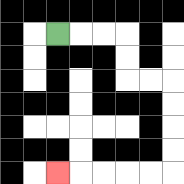{'start': '[2, 1]', 'end': '[2, 7]', 'path_directions': 'R,R,R,D,D,R,R,D,D,D,D,L,L,L,L,L', 'path_coordinates': '[[2, 1], [3, 1], [4, 1], [5, 1], [5, 2], [5, 3], [6, 3], [7, 3], [7, 4], [7, 5], [7, 6], [7, 7], [6, 7], [5, 7], [4, 7], [3, 7], [2, 7]]'}